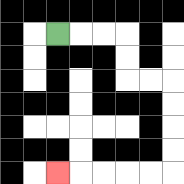{'start': '[2, 1]', 'end': '[2, 7]', 'path_directions': 'R,R,R,D,D,R,R,D,D,D,D,L,L,L,L,L', 'path_coordinates': '[[2, 1], [3, 1], [4, 1], [5, 1], [5, 2], [5, 3], [6, 3], [7, 3], [7, 4], [7, 5], [7, 6], [7, 7], [6, 7], [5, 7], [4, 7], [3, 7], [2, 7]]'}